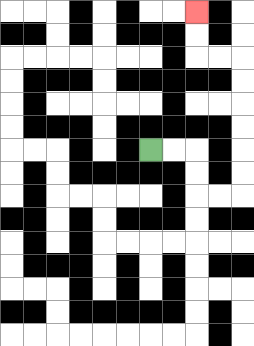{'start': '[6, 6]', 'end': '[8, 0]', 'path_directions': 'R,R,D,D,R,R,U,U,U,U,U,U,L,L,U,U', 'path_coordinates': '[[6, 6], [7, 6], [8, 6], [8, 7], [8, 8], [9, 8], [10, 8], [10, 7], [10, 6], [10, 5], [10, 4], [10, 3], [10, 2], [9, 2], [8, 2], [8, 1], [8, 0]]'}